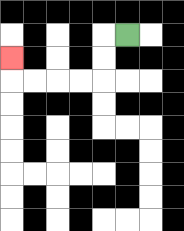{'start': '[5, 1]', 'end': '[0, 2]', 'path_directions': 'L,D,D,L,L,L,L,U', 'path_coordinates': '[[5, 1], [4, 1], [4, 2], [4, 3], [3, 3], [2, 3], [1, 3], [0, 3], [0, 2]]'}